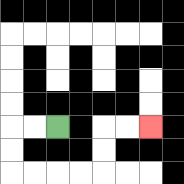{'start': '[2, 5]', 'end': '[6, 5]', 'path_directions': 'L,L,D,D,R,R,R,R,U,U,R,R', 'path_coordinates': '[[2, 5], [1, 5], [0, 5], [0, 6], [0, 7], [1, 7], [2, 7], [3, 7], [4, 7], [4, 6], [4, 5], [5, 5], [6, 5]]'}